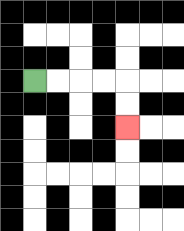{'start': '[1, 3]', 'end': '[5, 5]', 'path_directions': 'R,R,R,R,D,D', 'path_coordinates': '[[1, 3], [2, 3], [3, 3], [4, 3], [5, 3], [5, 4], [5, 5]]'}